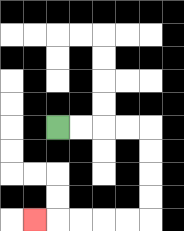{'start': '[2, 5]', 'end': '[1, 9]', 'path_directions': 'R,R,R,R,D,D,D,D,L,L,L,L,L', 'path_coordinates': '[[2, 5], [3, 5], [4, 5], [5, 5], [6, 5], [6, 6], [6, 7], [6, 8], [6, 9], [5, 9], [4, 9], [3, 9], [2, 9], [1, 9]]'}